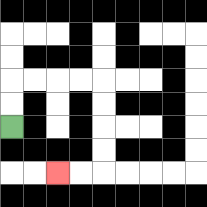{'start': '[0, 5]', 'end': '[2, 7]', 'path_directions': 'U,U,R,R,R,R,D,D,D,D,L,L', 'path_coordinates': '[[0, 5], [0, 4], [0, 3], [1, 3], [2, 3], [3, 3], [4, 3], [4, 4], [4, 5], [4, 6], [4, 7], [3, 7], [2, 7]]'}